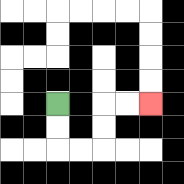{'start': '[2, 4]', 'end': '[6, 4]', 'path_directions': 'D,D,R,R,U,U,R,R', 'path_coordinates': '[[2, 4], [2, 5], [2, 6], [3, 6], [4, 6], [4, 5], [4, 4], [5, 4], [6, 4]]'}